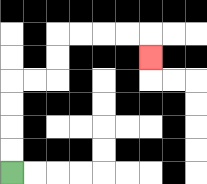{'start': '[0, 7]', 'end': '[6, 2]', 'path_directions': 'U,U,U,U,R,R,U,U,R,R,R,R,D', 'path_coordinates': '[[0, 7], [0, 6], [0, 5], [0, 4], [0, 3], [1, 3], [2, 3], [2, 2], [2, 1], [3, 1], [4, 1], [5, 1], [6, 1], [6, 2]]'}